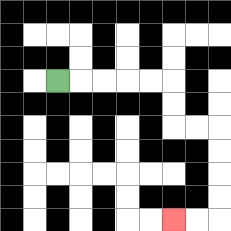{'start': '[2, 3]', 'end': '[7, 9]', 'path_directions': 'R,R,R,R,R,D,D,R,R,D,D,D,D,L,L', 'path_coordinates': '[[2, 3], [3, 3], [4, 3], [5, 3], [6, 3], [7, 3], [7, 4], [7, 5], [8, 5], [9, 5], [9, 6], [9, 7], [9, 8], [9, 9], [8, 9], [7, 9]]'}